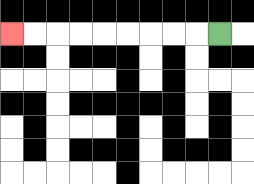{'start': '[9, 1]', 'end': '[0, 1]', 'path_directions': 'L,L,L,L,L,L,L,L,L', 'path_coordinates': '[[9, 1], [8, 1], [7, 1], [6, 1], [5, 1], [4, 1], [3, 1], [2, 1], [1, 1], [0, 1]]'}